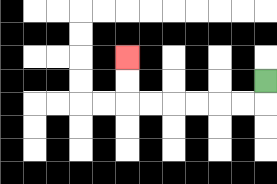{'start': '[11, 3]', 'end': '[5, 2]', 'path_directions': 'D,L,L,L,L,L,L,U,U', 'path_coordinates': '[[11, 3], [11, 4], [10, 4], [9, 4], [8, 4], [7, 4], [6, 4], [5, 4], [5, 3], [5, 2]]'}